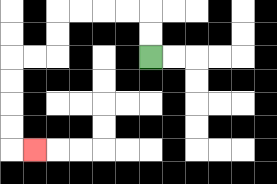{'start': '[6, 2]', 'end': '[1, 6]', 'path_directions': 'U,U,L,L,L,L,D,D,L,L,D,D,D,D,R', 'path_coordinates': '[[6, 2], [6, 1], [6, 0], [5, 0], [4, 0], [3, 0], [2, 0], [2, 1], [2, 2], [1, 2], [0, 2], [0, 3], [0, 4], [0, 5], [0, 6], [1, 6]]'}